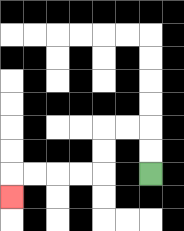{'start': '[6, 7]', 'end': '[0, 8]', 'path_directions': 'U,U,L,L,D,D,L,L,L,L,D', 'path_coordinates': '[[6, 7], [6, 6], [6, 5], [5, 5], [4, 5], [4, 6], [4, 7], [3, 7], [2, 7], [1, 7], [0, 7], [0, 8]]'}